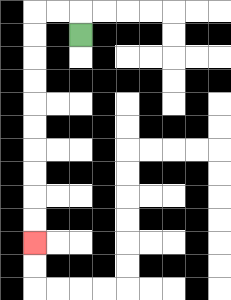{'start': '[3, 1]', 'end': '[1, 10]', 'path_directions': 'U,L,L,D,D,D,D,D,D,D,D,D,D', 'path_coordinates': '[[3, 1], [3, 0], [2, 0], [1, 0], [1, 1], [1, 2], [1, 3], [1, 4], [1, 5], [1, 6], [1, 7], [1, 8], [1, 9], [1, 10]]'}